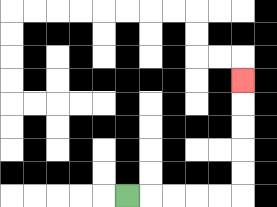{'start': '[5, 8]', 'end': '[10, 3]', 'path_directions': 'R,R,R,R,R,U,U,U,U,U', 'path_coordinates': '[[5, 8], [6, 8], [7, 8], [8, 8], [9, 8], [10, 8], [10, 7], [10, 6], [10, 5], [10, 4], [10, 3]]'}